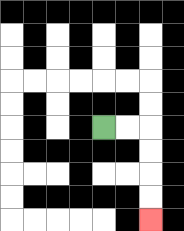{'start': '[4, 5]', 'end': '[6, 9]', 'path_directions': 'R,R,D,D,D,D', 'path_coordinates': '[[4, 5], [5, 5], [6, 5], [6, 6], [6, 7], [6, 8], [6, 9]]'}